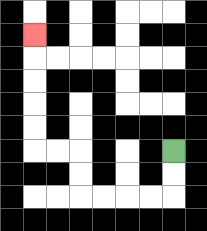{'start': '[7, 6]', 'end': '[1, 1]', 'path_directions': 'D,D,L,L,L,L,U,U,L,L,U,U,U,U,U', 'path_coordinates': '[[7, 6], [7, 7], [7, 8], [6, 8], [5, 8], [4, 8], [3, 8], [3, 7], [3, 6], [2, 6], [1, 6], [1, 5], [1, 4], [1, 3], [1, 2], [1, 1]]'}